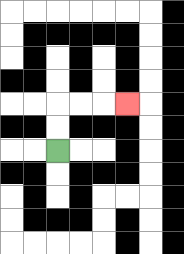{'start': '[2, 6]', 'end': '[5, 4]', 'path_directions': 'U,U,R,R,R', 'path_coordinates': '[[2, 6], [2, 5], [2, 4], [3, 4], [4, 4], [5, 4]]'}